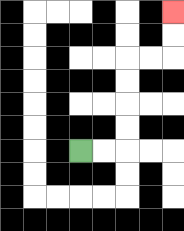{'start': '[3, 6]', 'end': '[7, 0]', 'path_directions': 'R,R,U,U,U,U,R,R,U,U', 'path_coordinates': '[[3, 6], [4, 6], [5, 6], [5, 5], [5, 4], [5, 3], [5, 2], [6, 2], [7, 2], [7, 1], [7, 0]]'}